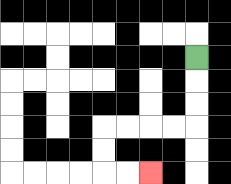{'start': '[8, 2]', 'end': '[6, 7]', 'path_directions': 'D,D,D,L,L,L,L,D,D,R,R', 'path_coordinates': '[[8, 2], [8, 3], [8, 4], [8, 5], [7, 5], [6, 5], [5, 5], [4, 5], [4, 6], [4, 7], [5, 7], [6, 7]]'}